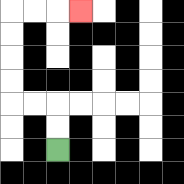{'start': '[2, 6]', 'end': '[3, 0]', 'path_directions': 'U,U,L,L,U,U,U,U,R,R,R', 'path_coordinates': '[[2, 6], [2, 5], [2, 4], [1, 4], [0, 4], [0, 3], [0, 2], [0, 1], [0, 0], [1, 0], [2, 0], [3, 0]]'}